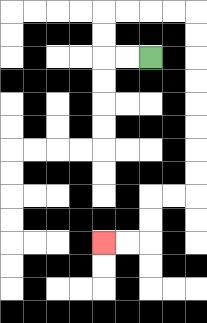{'start': '[6, 2]', 'end': '[4, 10]', 'path_directions': 'L,L,U,U,R,R,R,R,D,D,D,D,D,D,D,D,L,L,D,D,L,L', 'path_coordinates': '[[6, 2], [5, 2], [4, 2], [4, 1], [4, 0], [5, 0], [6, 0], [7, 0], [8, 0], [8, 1], [8, 2], [8, 3], [8, 4], [8, 5], [8, 6], [8, 7], [8, 8], [7, 8], [6, 8], [6, 9], [6, 10], [5, 10], [4, 10]]'}